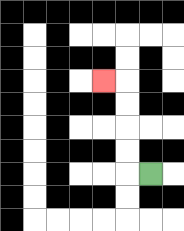{'start': '[6, 7]', 'end': '[4, 3]', 'path_directions': 'L,U,U,U,U,L', 'path_coordinates': '[[6, 7], [5, 7], [5, 6], [5, 5], [5, 4], [5, 3], [4, 3]]'}